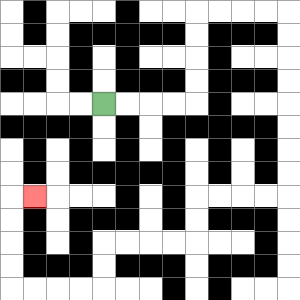{'start': '[4, 4]', 'end': '[1, 8]', 'path_directions': 'R,R,R,R,U,U,U,U,R,R,R,R,D,D,D,D,D,D,D,D,L,L,L,L,D,D,L,L,L,L,D,D,L,L,L,L,U,U,U,U,R', 'path_coordinates': '[[4, 4], [5, 4], [6, 4], [7, 4], [8, 4], [8, 3], [8, 2], [8, 1], [8, 0], [9, 0], [10, 0], [11, 0], [12, 0], [12, 1], [12, 2], [12, 3], [12, 4], [12, 5], [12, 6], [12, 7], [12, 8], [11, 8], [10, 8], [9, 8], [8, 8], [8, 9], [8, 10], [7, 10], [6, 10], [5, 10], [4, 10], [4, 11], [4, 12], [3, 12], [2, 12], [1, 12], [0, 12], [0, 11], [0, 10], [0, 9], [0, 8], [1, 8]]'}